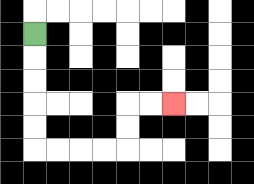{'start': '[1, 1]', 'end': '[7, 4]', 'path_directions': 'D,D,D,D,D,R,R,R,R,U,U,R,R', 'path_coordinates': '[[1, 1], [1, 2], [1, 3], [1, 4], [1, 5], [1, 6], [2, 6], [3, 6], [4, 6], [5, 6], [5, 5], [5, 4], [6, 4], [7, 4]]'}